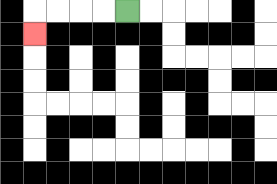{'start': '[5, 0]', 'end': '[1, 1]', 'path_directions': 'L,L,L,L,D', 'path_coordinates': '[[5, 0], [4, 0], [3, 0], [2, 0], [1, 0], [1, 1]]'}